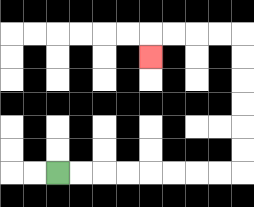{'start': '[2, 7]', 'end': '[6, 2]', 'path_directions': 'R,R,R,R,R,R,R,R,U,U,U,U,U,U,L,L,L,L,D', 'path_coordinates': '[[2, 7], [3, 7], [4, 7], [5, 7], [6, 7], [7, 7], [8, 7], [9, 7], [10, 7], [10, 6], [10, 5], [10, 4], [10, 3], [10, 2], [10, 1], [9, 1], [8, 1], [7, 1], [6, 1], [6, 2]]'}